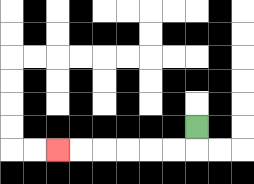{'start': '[8, 5]', 'end': '[2, 6]', 'path_directions': 'D,L,L,L,L,L,L', 'path_coordinates': '[[8, 5], [8, 6], [7, 6], [6, 6], [5, 6], [4, 6], [3, 6], [2, 6]]'}